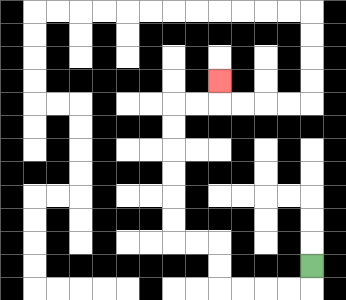{'start': '[13, 11]', 'end': '[9, 3]', 'path_directions': 'D,L,L,L,L,U,U,L,L,U,U,U,U,U,U,R,R,U', 'path_coordinates': '[[13, 11], [13, 12], [12, 12], [11, 12], [10, 12], [9, 12], [9, 11], [9, 10], [8, 10], [7, 10], [7, 9], [7, 8], [7, 7], [7, 6], [7, 5], [7, 4], [8, 4], [9, 4], [9, 3]]'}